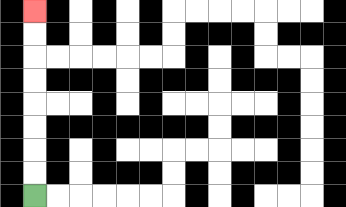{'start': '[1, 8]', 'end': '[1, 0]', 'path_directions': 'U,U,U,U,U,U,U,U', 'path_coordinates': '[[1, 8], [1, 7], [1, 6], [1, 5], [1, 4], [1, 3], [1, 2], [1, 1], [1, 0]]'}